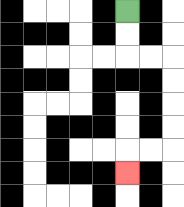{'start': '[5, 0]', 'end': '[5, 7]', 'path_directions': 'D,D,R,R,D,D,D,D,L,L,D', 'path_coordinates': '[[5, 0], [5, 1], [5, 2], [6, 2], [7, 2], [7, 3], [7, 4], [7, 5], [7, 6], [6, 6], [5, 6], [5, 7]]'}